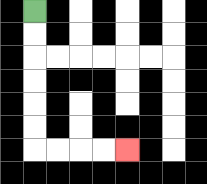{'start': '[1, 0]', 'end': '[5, 6]', 'path_directions': 'D,D,D,D,D,D,R,R,R,R', 'path_coordinates': '[[1, 0], [1, 1], [1, 2], [1, 3], [1, 4], [1, 5], [1, 6], [2, 6], [3, 6], [4, 6], [5, 6]]'}